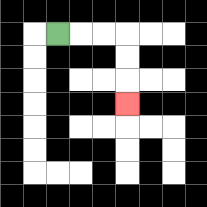{'start': '[2, 1]', 'end': '[5, 4]', 'path_directions': 'R,R,R,D,D,D', 'path_coordinates': '[[2, 1], [3, 1], [4, 1], [5, 1], [5, 2], [5, 3], [5, 4]]'}